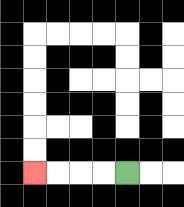{'start': '[5, 7]', 'end': '[1, 7]', 'path_directions': 'L,L,L,L', 'path_coordinates': '[[5, 7], [4, 7], [3, 7], [2, 7], [1, 7]]'}